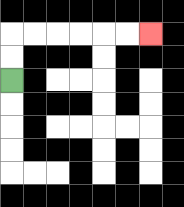{'start': '[0, 3]', 'end': '[6, 1]', 'path_directions': 'U,U,R,R,R,R,R,R', 'path_coordinates': '[[0, 3], [0, 2], [0, 1], [1, 1], [2, 1], [3, 1], [4, 1], [5, 1], [6, 1]]'}